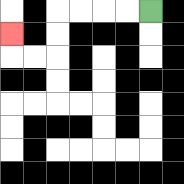{'start': '[6, 0]', 'end': '[0, 1]', 'path_directions': 'L,L,L,L,D,D,L,L,U', 'path_coordinates': '[[6, 0], [5, 0], [4, 0], [3, 0], [2, 0], [2, 1], [2, 2], [1, 2], [0, 2], [0, 1]]'}